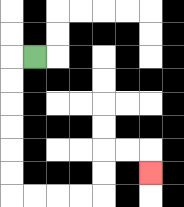{'start': '[1, 2]', 'end': '[6, 7]', 'path_directions': 'L,D,D,D,D,D,D,R,R,R,R,U,U,R,R,D', 'path_coordinates': '[[1, 2], [0, 2], [0, 3], [0, 4], [0, 5], [0, 6], [0, 7], [0, 8], [1, 8], [2, 8], [3, 8], [4, 8], [4, 7], [4, 6], [5, 6], [6, 6], [6, 7]]'}